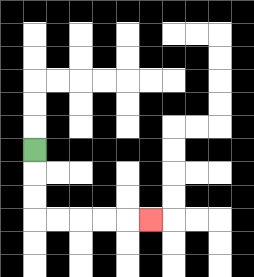{'start': '[1, 6]', 'end': '[6, 9]', 'path_directions': 'D,D,D,R,R,R,R,R', 'path_coordinates': '[[1, 6], [1, 7], [1, 8], [1, 9], [2, 9], [3, 9], [4, 9], [5, 9], [6, 9]]'}